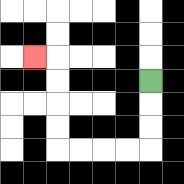{'start': '[6, 3]', 'end': '[1, 2]', 'path_directions': 'D,D,D,L,L,L,L,U,U,U,U,L', 'path_coordinates': '[[6, 3], [6, 4], [6, 5], [6, 6], [5, 6], [4, 6], [3, 6], [2, 6], [2, 5], [2, 4], [2, 3], [2, 2], [1, 2]]'}